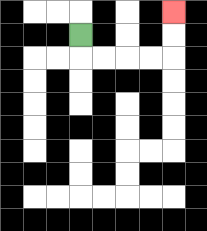{'start': '[3, 1]', 'end': '[7, 0]', 'path_directions': 'D,R,R,R,R,U,U', 'path_coordinates': '[[3, 1], [3, 2], [4, 2], [5, 2], [6, 2], [7, 2], [7, 1], [7, 0]]'}